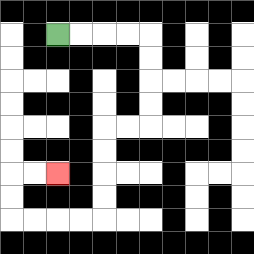{'start': '[2, 1]', 'end': '[2, 7]', 'path_directions': 'R,R,R,R,D,D,D,D,L,L,D,D,D,D,L,L,L,L,U,U,R,R', 'path_coordinates': '[[2, 1], [3, 1], [4, 1], [5, 1], [6, 1], [6, 2], [6, 3], [6, 4], [6, 5], [5, 5], [4, 5], [4, 6], [4, 7], [4, 8], [4, 9], [3, 9], [2, 9], [1, 9], [0, 9], [0, 8], [0, 7], [1, 7], [2, 7]]'}